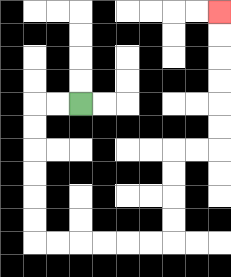{'start': '[3, 4]', 'end': '[9, 0]', 'path_directions': 'L,L,D,D,D,D,D,D,R,R,R,R,R,R,U,U,U,U,R,R,U,U,U,U,U,U', 'path_coordinates': '[[3, 4], [2, 4], [1, 4], [1, 5], [1, 6], [1, 7], [1, 8], [1, 9], [1, 10], [2, 10], [3, 10], [4, 10], [5, 10], [6, 10], [7, 10], [7, 9], [7, 8], [7, 7], [7, 6], [8, 6], [9, 6], [9, 5], [9, 4], [9, 3], [9, 2], [9, 1], [9, 0]]'}